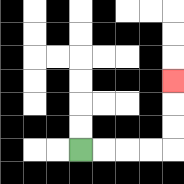{'start': '[3, 6]', 'end': '[7, 3]', 'path_directions': 'R,R,R,R,U,U,U', 'path_coordinates': '[[3, 6], [4, 6], [5, 6], [6, 6], [7, 6], [7, 5], [7, 4], [7, 3]]'}